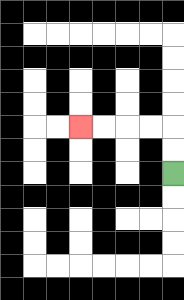{'start': '[7, 7]', 'end': '[3, 5]', 'path_directions': 'U,U,L,L,L,L', 'path_coordinates': '[[7, 7], [7, 6], [7, 5], [6, 5], [5, 5], [4, 5], [3, 5]]'}